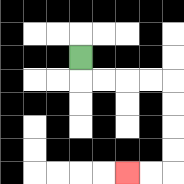{'start': '[3, 2]', 'end': '[5, 7]', 'path_directions': 'D,R,R,R,R,D,D,D,D,L,L', 'path_coordinates': '[[3, 2], [3, 3], [4, 3], [5, 3], [6, 3], [7, 3], [7, 4], [7, 5], [7, 6], [7, 7], [6, 7], [5, 7]]'}